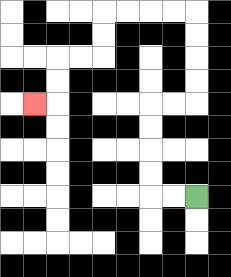{'start': '[8, 8]', 'end': '[1, 4]', 'path_directions': 'L,L,U,U,U,U,R,R,U,U,U,U,L,L,L,L,D,D,L,L,D,D,L', 'path_coordinates': '[[8, 8], [7, 8], [6, 8], [6, 7], [6, 6], [6, 5], [6, 4], [7, 4], [8, 4], [8, 3], [8, 2], [8, 1], [8, 0], [7, 0], [6, 0], [5, 0], [4, 0], [4, 1], [4, 2], [3, 2], [2, 2], [2, 3], [2, 4], [1, 4]]'}